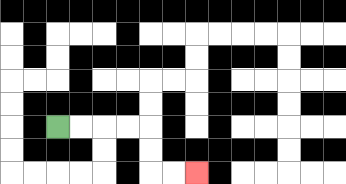{'start': '[2, 5]', 'end': '[8, 7]', 'path_directions': 'R,R,R,R,D,D,R,R', 'path_coordinates': '[[2, 5], [3, 5], [4, 5], [5, 5], [6, 5], [6, 6], [6, 7], [7, 7], [8, 7]]'}